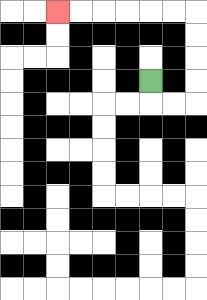{'start': '[6, 3]', 'end': '[2, 0]', 'path_directions': 'D,R,R,U,U,U,U,L,L,L,L,L,L', 'path_coordinates': '[[6, 3], [6, 4], [7, 4], [8, 4], [8, 3], [8, 2], [8, 1], [8, 0], [7, 0], [6, 0], [5, 0], [4, 0], [3, 0], [2, 0]]'}